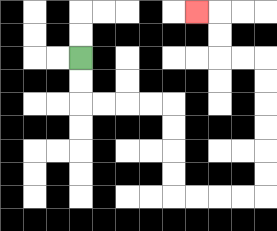{'start': '[3, 2]', 'end': '[8, 0]', 'path_directions': 'D,D,R,R,R,R,D,D,D,D,R,R,R,R,U,U,U,U,U,U,L,L,U,U,L', 'path_coordinates': '[[3, 2], [3, 3], [3, 4], [4, 4], [5, 4], [6, 4], [7, 4], [7, 5], [7, 6], [7, 7], [7, 8], [8, 8], [9, 8], [10, 8], [11, 8], [11, 7], [11, 6], [11, 5], [11, 4], [11, 3], [11, 2], [10, 2], [9, 2], [9, 1], [9, 0], [8, 0]]'}